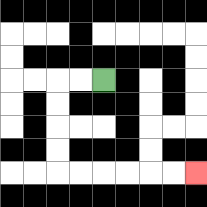{'start': '[4, 3]', 'end': '[8, 7]', 'path_directions': 'L,L,D,D,D,D,R,R,R,R,R,R', 'path_coordinates': '[[4, 3], [3, 3], [2, 3], [2, 4], [2, 5], [2, 6], [2, 7], [3, 7], [4, 7], [5, 7], [6, 7], [7, 7], [8, 7]]'}